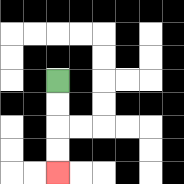{'start': '[2, 3]', 'end': '[2, 7]', 'path_directions': 'D,D,D,D', 'path_coordinates': '[[2, 3], [2, 4], [2, 5], [2, 6], [2, 7]]'}